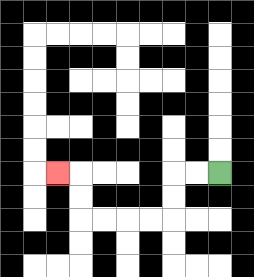{'start': '[9, 7]', 'end': '[2, 7]', 'path_directions': 'L,L,D,D,L,L,L,L,U,U,L', 'path_coordinates': '[[9, 7], [8, 7], [7, 7], [7, 8], [7, 9], [6, 9], [5, 9], [4, 9], [3, 9], [3, 8], [3, 7], [2, 7]]'}